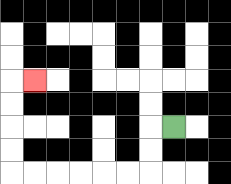{'start': '[7, 5]', 'end': '[1, 3]', 'path_directions': 'L,D,D,L,L,L,L,L,L,U,U,U,U,R', 'path_coordinates': '[[7, 5], [6, 5], [6, 6], [6, 7], [5, 7], [4, 7], [3, 7], [2, 7], [1, 7], [0, 7], [0, 6], [0, 5], [0, 4], [0, 3], [1, 3]]'}